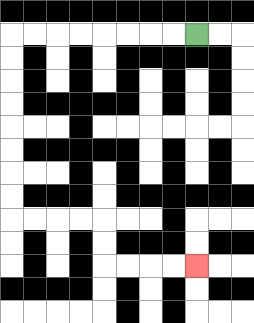{'start': '[8, 1]', 'end': '[8, 11]', 'path_directions': 'L,L,L,L,L,L,L,L,D,D,D,D,D,D,D,D,R,R,R,R,D,D,R,R,R,R', 'path_coordinates': '[[8, 1], [7, 1], [6, 1], [5, 1], [4, 1], [3, 1], [2, 1], [1, 1], [0, 1], [0, 2], [0, 3], [0, 4], [0, 5], [0, 6], [0, 7], [0, 8], [0, 9], [1, 9], [2, 9], [3, 9], [4, 9], [4, 10], [4, 11], [5, 11], [6, 11], [7, 11], [8, 11]]'}